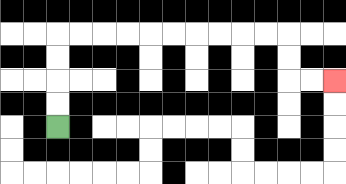{'start': '[2, 5]', 'end': '[14, 3]', 'path_directions': 'U,U,U,U,R,R,R,R,R,R,R,R,R,R,D,D,R,R', 'path_coordinates': '[[2, 5], [2, 4], [2, 3], [2, 2], [2, 1], [3, 1], [4, 1], [5, 1], [6, 1], [7, 1], [8, 1], [9, 1], [10, 1], [11, 1], [12, 1], [12, 2], [12, 3], [13, 3], [14, 3]]'}